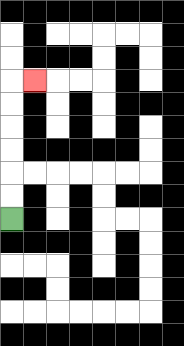{'start': '[0, 9]', 'end': '[1, 3]', 'path_directions': 'U,U,U,U,U,U,R', 'path_coordinates': '[[0, 9], [0, 8], [0, 7], [0, 6], [0, 5], [0, 4], [0, 3], [1, 3]]'}